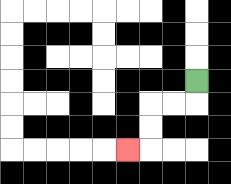{'start': '[8, 3]', 'end': '[5, 6]', 'path_directions': 'D,L,L,D,D,L', 'path_coordinates': '[[8, 3], [8, 4], [7, 4], [6, 4], [6, 5], [6, 6], [5, 6]]'}